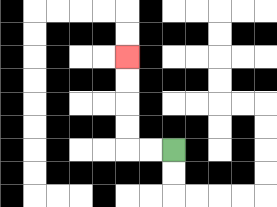{'start': '[7, 6]', 'end': '[5, 2]', 'path_directions': 'L,L,U,U,U,U', 'path_coordinates': '[[7, 6], [6, 6], [5, 6], [5, 5], [5, 4], [5, 3], [5, 2]]'}